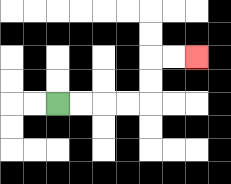{'start': '[2, 4]', 'end': '[8, 2]', 'path_directions': 'R,R,R,R,U,U,R,R', 'path_coordinates': '[[2, 4], [3, 4], [4, 4], [5, 4], [6, 4], [6, 3], [6, 2], [7, 2], [8, 2]]'}